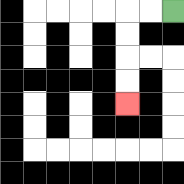{'start': '[7, 0]', 'end': '[5, 4]', 'path_directions': 'L,L,D,D,D,D', 'path_coordinates': '[[7, 0], [6, 0], [5, 0], [5, 1], [5, 2], [5, 3], [5, 4]]'}